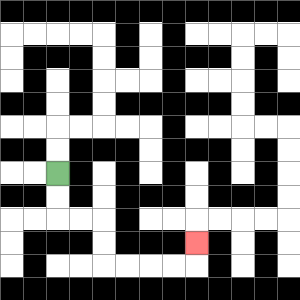{'start': '[2, 7]', 'end': '[8, 10]', 'path_directions': 'D,D,R,R,D,D,R,R,R,R,U', 'path_coordinates': '[[2, 7], [2, 8], [2, 9], [3, 9], [4, 9], [4, 10], [4, 11], [5, 11], [6, 11], [7, 11], [8, 11], [8, 10]]'}